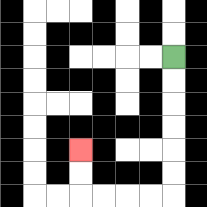{'start': '[7, 2]', 'end': '[3, 6]', 'path_directions': 'D,D,D,D,D,D,L,L,L,L,U,U', 'path_coordinates': '[[7, 2], [7, 3], [7, 4], [7, 5], [7, 6], [7, 7], [7, 8], [6, 8], [5, 8], [4, 8], [3, 8], [3, 7], [3, 6]]'}